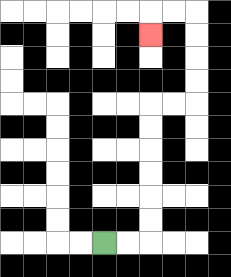{'start': '[4, 10]', 'end': '[6, 1]', 'path_directions': 'R,R,U,U,U,U,U,U,R,R,U,U,U,U,L,L,D', 'path_coordinates': '[[4, 10], [5, 10], [6, 10], [6, 9], [6, 8], [6, 7], [6, 6], [6, 5], [6, 4], [7, 4], [8, 4], [8, 3], [8, 2], [8, 1], [8, 0], [7, 0], [6, 0], [6, 1]]'}